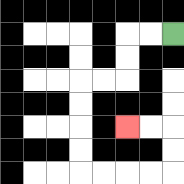{'start': '[7, 1]', 'end': '[5, 5]', 'path_directions': 'L,L,D,D,L,L,D,D,D,D,R,R,R,R,U,U,L,L', 'path_coordinates': '[[7, 1], [6, 1], [5, 1], [5, 2], [5, 3], [4, 3], [3, 3], [3, 4], [3, 5], [3, 6], [3, 7], [4, 7], [5, 7], [6, 7], [7, 7], [7, 6], [7, 5], [6, 5], [5, 5]]'}